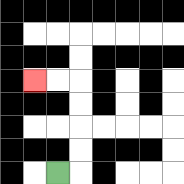{'start': '[2, 7]', 'end': '[1, 3]', 'path_directions': 'R,U,U,U,U,L,L', 'path_coordinates': '[[2, 7], [3, 7], [3, 6], [3, 5], [3, 4], [3, 3], [2, 3], [1, 3]]'}